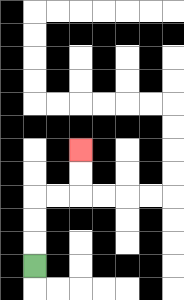{'start': '[1, 11]', 'end': '[3, 6]', 'path_directions': 'U,U,U,R,R,U,U', 'path_coordinates': '[[1, 11], [1, 10], [1, 9], [1, 8], [2, 8], [3, 8], [3, 7], [3, 6]]'}